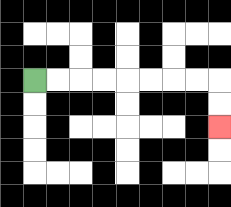{'start': '[1, 3]', 'end': '[9, 5]', 'path_directions': 'R,R,R,R,R,R,R,R,D,D', 'path_coordinates': '[[1, 3], [2, 3], [3, 3], [4, 3], [5, 3], [6, 3], [7, 3], [8, 3], [9, 3], [9, 4], [9, 5]]'}